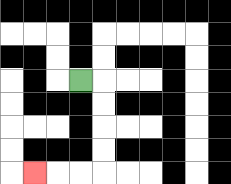{'start': '[3, 3]', 'end': '[1, 7]', 'path_directions': 'R,D,D,D,D,L,L,L', 'path_coordinates': '[[3, 3], [4, 3], [4, 4], [4, 5], [4, 6], [4, 7], [3, 7], [2, 7], [1, 7]]'}